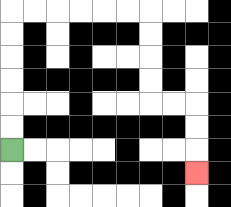{'start': '[0, 6]', 'end': '[8, 7]', 'path_directions': 'U,U,U,U,U,U,R,R,R,R,R,R,D,D,D,D,R,R,D,D,D', 'path_coordinates': '[[0, 6], [0, 5], [0, 4], [0, 3], [0, 2], [0, 1], [0, 0], [1, 0], [2, 0], [3, 0], [4, 0], [5, 0], [6, 0], [6, 1], [6, 2], [6, 3], [6, 4], [7, 4], [8, 4], [8, 5], [8, 6], [8, 7]]'}